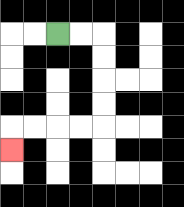{'start': '[2, 1]', 'end': '[0, 6]', 'path_directions': 'R,R,D,D,D,D,L,L,L,L,D', 'path_coordinates': '[[2, 1], [3, 1], [4, 1], [4, 2], [4, 3], [4, 4], [4, 5], [3, 5], [2, 5], [1, 5], [0, 5], [0, 6]]'}